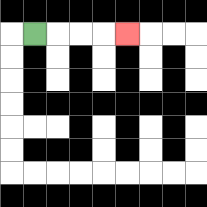{'start': '[1, 1]', 'end': '[5, 1]', 'path_directions': 'R,R,R,R', 'path_coordinates': '[[1, 1], [2, 1], [3, 1], [4, 1], [5, 1]]'}